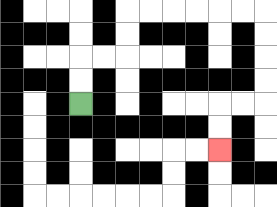{'start': '[3, 4]', 'end': '[9, 6]', 'path_directions': 'U,U,R,R,U,U,R,R,R,R,R,R,D,D,D,D,L,L,D,D', 'path_coordinates': '[[3, 4], [3, 3], [3, 2], [4, 2], [5, 2], [5, 1], [5, 0], [6, 0], [7, 0], [8, 0], [9, 0], [10, 0], [11, 0], [11, 1], [11, 2], [11, 3], [11, 4], [10, 4], [9, 4], [9, 5], [9, 6]]'}